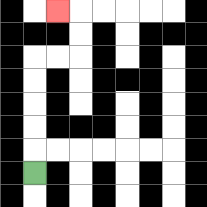{'start': '[1, 7]', 'end': '[2, 0]', 'path_directions': 'U,U,U,U,U,R,R,U,U,L', 'path_coordinates': '[[1, 7], [1, 6], [1, 5], [1, 4], [1, 3], [1, 2], [2, 2], [3, 2], [3, 1], [3, 0], [2, 0]]'}